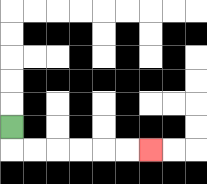{'start': '[0, 5]', 'end': '[6, 6]', 'path_directions': 'D,R,R,R,R,R,R', 'path_coordinates': '[[0, 5], [0, 6], [1, 6], [2, 6], [3, 6], [4, 6], [5, 6], [6, 6]]'}